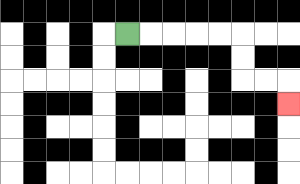{'start': '[5, 1]', 'end': '[12, 4]', 'path_directions': 'R,R,R,R,R,D,D,R,R,D', 'path_coordinates': '[[5, 1], [6, 1], [7, 1], [8, 1], [9, 1], [10, 1], [10, 2], [10, 3], [11, 3], [12, 3], [12, 4]]'}